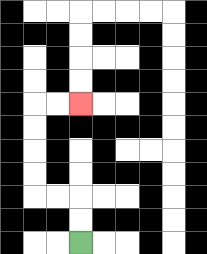{'start': '[3, 10]', 'end': '[3, 4]', 'path_directions': 'U,U,L,L,U,U,U,U,R,R', 'path_coordinates': '[[3, 10], [3, 9], [3, 8], [2, 8], [1, 8], [1, 7], [1, 6], [1, 5], [1, 4], [2, 4], [3, 4]]'}